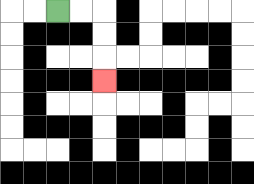{'start': '[2, 0]', 'end': '[4, 3]', 'path_directions': 'R,R,D,D,D', 'path_coordinates': '[[2, 0], [3, 0], [4, 0], [4, 1], [4, 2], [4, 3]]'}